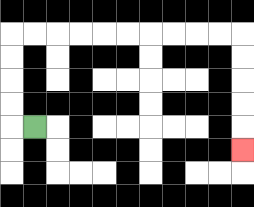{'start': '[1, 5]', 'end': '[10, 6]', 'path_directions': 'L,U,U,U,U,R,R,R,R,R,R,R,R,R,R,D,D,D,D,D', 'path_coordinates': '[[1, 5], [0, 5], [0, 4], [0, 3], [0, 2], [0, 1], [1, 1], [2, 1], [3, 1], [4, 1], [5, 1], [6, 1], [7, 1], [8, 1], [9, 1], [10, 1], [10, 2], [10, 3], [10, 4], [10, 5], [10, 6]]'}